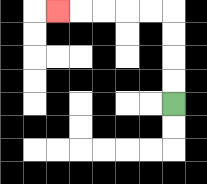{'start': '[7, 4]', 'end': '[2, 0]', 'path_directions': 'U,U,U,U,L,L,L,L,L', 'path_coordinates': '[[7, 4], [7, 3], [7, 2], [7, 1], [7, 0], [6, 0], [5, 0], [4, 0], [3, 0], [2, 0]]'}